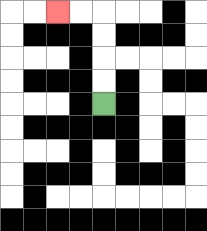{'start': '[4, 4]', 'end': '[2, 0]', 'path_directions': 'U,U,U,U,L,L', 'path_coordinates': '[[4, 4], [4, 3], [4, 2], [4, 1], [4, 0], [3, 0], [2, 0]]'}